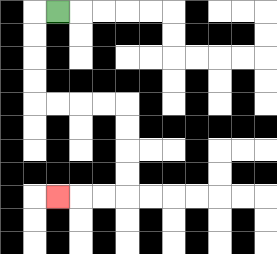{'start': '[2, 0]', 'end': '[2, 8]', 'path_directions': 'L,D,D,D,D,R,R,R,R,D,D,D,D,L,L,L', 'path_coordinates': '[[2, 0], [1, 0], [1, 1], [1, 2], [1, 3], [1, 4], [2, 4], [3, 4], [4, 4], [5, 4], [5, 5], [5, 6], [5, 7], [5, 8], [4, 8], [3, 8], [2, 8]]'}